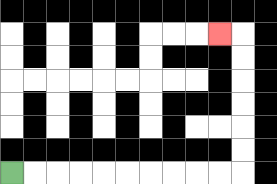{'start': '[0, 7]', 'end': '[9, 1]', 'path_directions': 'R,R,R,R,R,R,R,R,R,R,U,U,U,U,U,U,L', 'path_coordinates': '[[0, 7], [1, 7], [2, 7], [3, 7], [4, 7], [5, 7], [6, 7], [7, 7], [8, 7], [9, 7], [10, 7], [10, 6], [10, 5], [10, 4], [10, 3], [10, 2], [10, 1], [9, 1]]'}